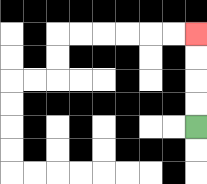{'start': '[8, 5]', 'end': '[8, 1]', 'path_directions': 'U,U,U,U', 'path_coordinates': '[[8, 5], [8, 4], [8, 3], [8, 2], [8, 1]]'}